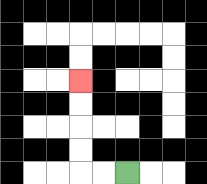{'start': '[5, 7]', 'end': '[3, 3]', 'path_directions': 'L,L,U,U,U,U', 'path_coordinates': '[[5, 7], [4, 7], [3, 7], [3, 6], [3, 5], [3, 4], [3, 3]]'}